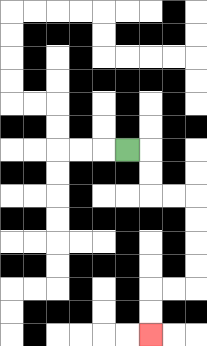{'start': '[5, 6]', 'end': '[6, 14]', 'path_directions': 'R,D,D,R,R,D,D,D,D,L,L,D,D', 'path_coordinates': '[[5, 6], [6, 6], [6, 7], [6, 8], [7, 8], [8, 8], [8, 9], [8, 10], [8, 11], [8, 12], [7, 12], [6, 12], [6, 13], [6, 14]]'}